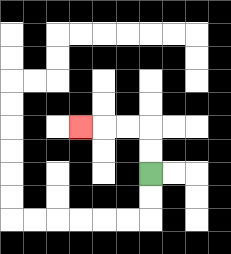{'start': '[6, 7]', 'end': '[3, 5]', 'path_directions': 'U,U,L,L,L', 'path_coordinates': '[[6, 7], [6, 6], [6, 5], [5, 5], [4, 5], [3, 5]]'}